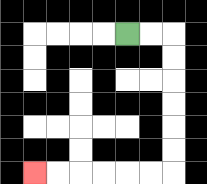{'start': '[5, 1]', 'end': '[1, 7]', 'path_directions': 'R,R,D,D,D,D,D,D,L,L,L,L,L,L', 'path_coordinates': '[[5, 1], [6, 1], [7, 1], [7, 2], [7, 3], [7, 4], [7, 5], [7, 6], [7, 7], [6, 7], [5, 7], [4, 7], [3, 7], [2, 7], [1, 7]]'}